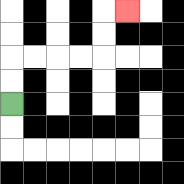{'start': '[0, 4]', 'end': '[5, 0]', 'path_directions': 'U,U,R,R,R,R,U,U,R', 'path_coordinates': '[[0, 4], [0, 3], [0, 2], [1, 2], [2, 2], [3, 2], [4, 2], [4, 1], [4, 0], [5, 0]]'}